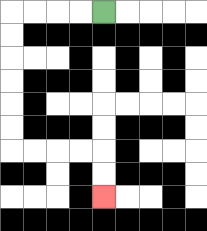{'start': '[4, 0]', 'end': '[4, 8]', 'path_directions': 'L,L,L,L,D,D,D,D,D,D,R,R,R,R,D,D', 'path_coordinates': '[[4, 0], [3, 0], [2, 0], [1, 0], [0, 0], [0, 1], [0, 2], [0, 3], [0, 4], [0, 5], [0, 6], [1, 6], [2, 6], [3, 6], [4, 6], [4, 7], [4, 8]]'}